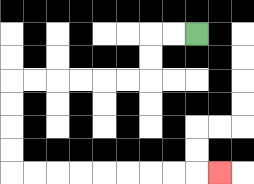{'start': '[8, 1]', 'end': '[9, 7]', 'path_directions': 'L,L,D,D,L,L,L,L,L,L,D,D,D,D,R,R,R,R,R,R,R,R,R', 'path_coordinates': '[[8, 1], [7, 1], [6, 1], [6, 2], [6, 3], [5, 3], [4, 3], [3, 3], [2, 3], [1, 3], [0, 3], [0, 4], [0, 5], [0, 6], [0, 7], [1, 7], [2, 7], [3, 7], [4, 7], [5, 7], [6, 7], [7, 7], [8, 7], [9, 7]]'}